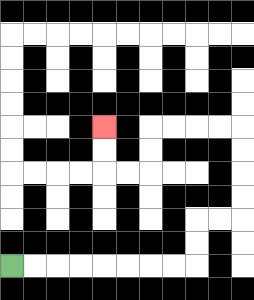{'start': '[0, 11]', 'end': '[4, 5]', 'path_directions': 'R,R,R,R,R,R,R,R,U,U,R,R,U,U,U,U,L,L,L,L,D,D,L,L,U,U', 'path_coordinates': '[[0, 11], [1, 11], [2, 11], [3, 11], [4, 11], [5, 11], [6, 11], [7, 11], [8, 11], [8, 10], [8, 9], [9, 9], [10, 9], [10, 8], [10, 7], [10, 6], [10, 5], [9, 5], [8, 5], [7, 5], [6, 5], [6, 6], [6, 7], [5, 7], [4, 7], [4, 6], [4, 5]]'}